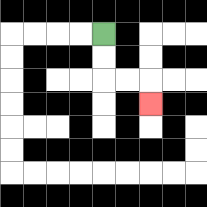{'start': '[4, 1]', 'end': '[6, 4]', 'path_directions': 'D,D,R,R,D', 'path_coordinates': '[[4, 1], [4, 2], [4, 3], [5, 3], [6, 3], [6, 4]]'}